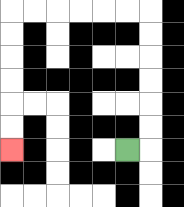{'start': '[5, 6]', 'end': '[0, 6]', 'path_directions': 'R,U,U,U,U,U,U,L,L,L,L,L,L,D,D,D,D,D,D', 'path_coordinates': '[[5, 6], [6, 6], [6, 5], [6, 4], [6, 3], [6, 2], [6, 1], [6, 0], [5, 0], [4, 0], [3, 0], [2, 0], [1, 0], [0, 0], [0, 1], [0, 2], [0, 3], [0, 4], [0, 5], [0, 6]]'}